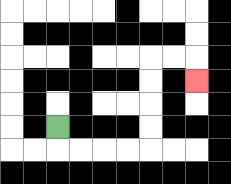{'start': '[2, 5]', 'end': '[8, 3]', 'path_directions': 'D,R,R,R,R,U,U,U,U,R,R,D', 'path_coordinates': '[[2, 5], [2, 6], [3, 6], [4, 6], [5, 6], [6, 6], [6, 5], [6, 4], [6, 3], [6, 2], [7, 2], [8, 2], [8, 3]]'}